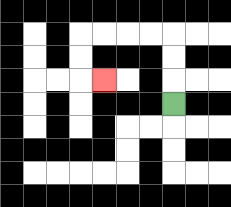{'start': '[7, 4]', 'end': '[4, 3]', 'path_directions': 'U,U,U,L,L,L,L,D,D,R', 'path_coordinates': '[[7, 4], [7, 3], [7, 2], [7, 1], [6, 1], [5, 1], [4, 1], [3, 1], [3, 2], [3, 3], [4, 3]]'}